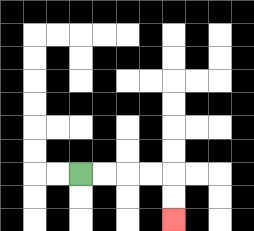{'start': '[3, 7]', 'end': '[7, 9]', 'path_directions': 'R,R,R,R,D,D', 'path_coordinates': '[[3, 7], [4, 7], [5, 7], [6, 7], [7, 7], [7, 8], [7, 9]]'}